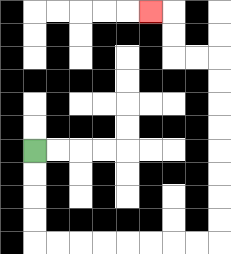{'start': '[1, 6]', 'end': '[6, 0]', 'path_directions': 'D,D,D,D,R,R,R,R,R,R,R,R,U,U,U,U,U,U,U,U,L,L,U,U,L', 'path_coordinates': '[[1, 6], [1, 7], [1, 8], [1, 9], [1, 10], [2, 10], [3, 10], [4, 10], [5, 10], [6, 10], [7, 10], [8, 10], [9, 10], [9, 9], [9, 8], [9, 7], [9, 6], [9, 5], [9, 4], [9, 3], [9, 2], [8, 2], [7, 2], [7, 1], [7, 0], [6, 0]]'}